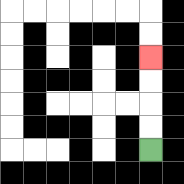{'start': '[6, 6]', 'end': '[6, 2]', 'path_directions': 'U,U,U,U', 'path_coordinates': '[[6, 6], [6, 5], [6, 4], [6, 3], [6, 2]]'}